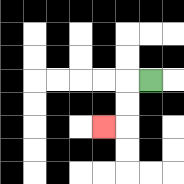{'start': '[6, 3]', 'end': '[4, 5]', 'path_directions': 'L,D,D,L', 'path_coordinates': '[[6, 3], [5, 3], [5, 4], [5, 5], [4, 5]]'}